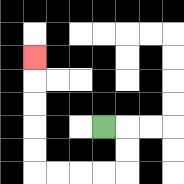{'start': '[4, 5]', 'end': '[1, 2]', 'path_directions': 'R,D,D,L,L,L,L,U,U,U,U,U', 'path_coordinates': '[[4, 5], [5, 5], [5, 6], [5, 7], [4, 7], [3, 7], [2, 7], [1, 7], [1, 6], [1, 5], [1, 4], [1, 3], [1, 2]]'}